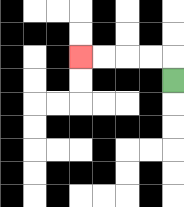{'start': '[7, 3]', 'end': '[3, 2]', 'path_directions': 'U,L,L,L,L', 'path_coordinates': '[[7, 3], [7, 2], [6, 2], [5, 2], [4, 2], [3, 2]]'}